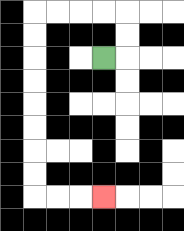{'start': '[4, 2]', 'end': '[4, 8]', 'path_directions': 'R,U,U,L,L,L,L,D,D,D,D,D,D,D,D,R,R,R', 'path_coordinates': '[[4, 2], [5, 2], [5, 1], [5, 0], [4, 0], [3, 0], [2, 0], [1, 0], [1, 1], [1, 2], [1, 3], [1, 4], [1, 5], [1, 6], [1, 7], [1, 8], [2, 8], [3, 8], [4, 8]]'}